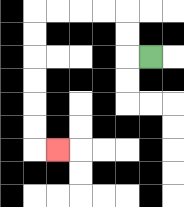{'start': '[6, 2]', 'end': '[2, 6]', 'path_directions': 'L,U,U,L,L,L,L,D,D,D,D,D,D,R', 'path_coordinates': '[[6, 2], [5, 2], [5, 1], [5, 0], [4, 0], [3, 0], [2, 0], [1, 0], [1, 1], [1, 2], [1, 3], [1, 4], [1, 5], [1, 6], [2, 6]]'}